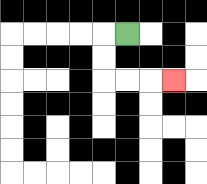{'start': '[5, 1]', 'end': '[7, 3]', 'path_directions': 'L,D,D,R,R,R', 'path_coordinates': '[[5, 1], [4, 1], [4, 2], [4, 3], [5, 3], [6, 3], [7, 3]]'}